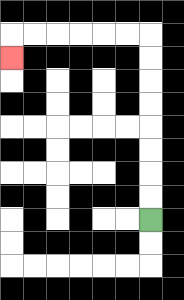{'start': '[6, 9]', 'end': '[0, 2]', 'path_directions': 'U,U,U,U,U,U,U,U,L,L,L,L,L,L,D', 'path_coordinates': '[[6, 9], [6, 8], [6, 7], [6, 6], [6, 5], [6, 4], [6, 3], [6, 2], [6, 1], [5, 1], [4, 1], [3, 1], [2, 1], [1, 1], [0, 1], [0, 2]]'}